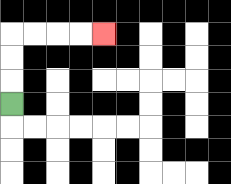{'start': '[0, 4]', 'end': '[4, 1]', 'path_directions': 'U,U,U,R,R,R,R', 'path_coordinates': '[[0, 4], [0, 3], [0, 2], [0, 1], [1, 1], [2, 1], [3, 1], [4, 1]]'}